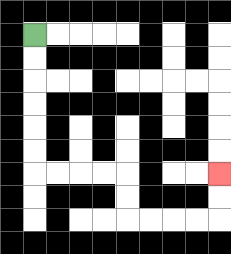{'start': '[1, 1]', 'end': '[9, 7]', 'path_directions': 'D,D,D,D,D,D,R,R,R,R,D,D,R,R,R,R,U,U', 'path_coordinates': '[[1, 1], [1, 2], [1, 3], [1, 4], [1, 5], [1, 6], [1, 7], [2, 7], [3, 7], [4, 7], [5, 7], [5, 8], [5, 9], [6, 9], [7, 9], [8, 9], [9, 9], [9, 8], [9, 7]]'}